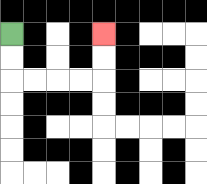{'start': '[0, 1]', 'end': '[4, 1]', 'path_directions': 'D,D,R,R,R,R,U,U', 'path_coordinates': '[[0, 1], [0, 2], [0, 3], [1, 3], [2, 3], [3, 3], [4, 3], [4, 2], [4, 1]]'}